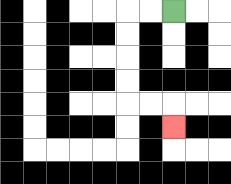{'start': '[7, 0]', 'end': '[7, 5]', 'path_directions': 'L,L,D,D,D,D,R,R,D', 'path_coordinates': '[[7, 0], [6, 0], [5, 0], [5, 1], [5, 2], [5, 3], [5, 4], [6, 4], [7, 4], [7, 5]]'}